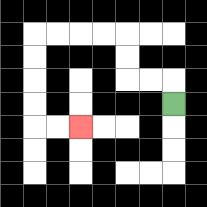{'start': '[7, 4]', 'end': '[3, 5]', 'path_directions': 'U,L,L,U,U,L,L,L,L,D,D,D,D,R,R', 'path_coordinates': '[[7, 4], [7, 3], [6, 3], [5, 3], [5, 2], [5, 1], [4, 1], [3, 1], [2, 1], [1, 1], [1, 2], [1, 3], [1, 4], [1, 5], [2, 5], [3, 5]]'}